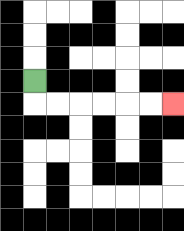{'start': '[1, 3]', 'end': '[7, 4]', 'path_directions': 'D,R,R,R,R,R,R', 'path_coordinates': '[[1, 3], [1, 4], [2, 4], [3, 4], [4, 4], [5, 4], [6, 4], [7, 4]]'}